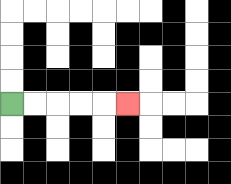{'start': '[0, 4]', 'end': '[5, 4]', 'path_directions': 'R,R,R,R,R', 'path_coordinates': '[[0, 4], [1, 4], [2, 4], [3, 4], [4, 4], [5, 4]]'}